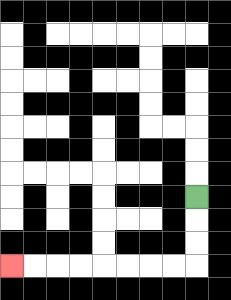{'start': '[8, 8]', 'end': '[0, 11]', 'path_directions': 'D,D,D,L,L,L,L,L,L,L,L', 'path_coordinates': '[[8, 8], [8, 9], [8, 10], [8, 11], [7, 11], [6, 11], [5, 11], [4, 11], [3, 11], [2, 11], [1, 11], [0, 11]]'}